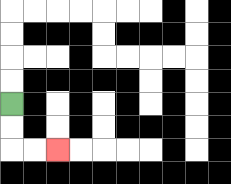{'start': '[0, 4]', 'end': '[2, 6]', 'path_directions': 'D,D,R,R', 'path_coordinates': '[[0, 4], [0, 5], [0, 6], [1, 6], [2, 6]]'}